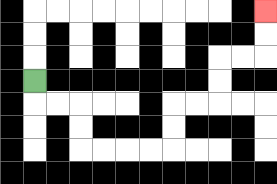{'start': '[1, 3]', 'end': '[11, 0]', 'path_directions': 'D,R,R,D,D,R,R,R,R,U,U,R,R,U,U,R,R,U,U', 'path_coordinates': '[[1, 3], [1, 4], [2, 4], [3, 4], [3, 5], [3, 6], [4, 6], [5, 6], [6, 6], [7, 6], [7, 5], [7, 4], [8, 4], [9, 4], [9, 3], [9, 2], [10, 2], [11, 2], [11, 1], [11, 0]]'}